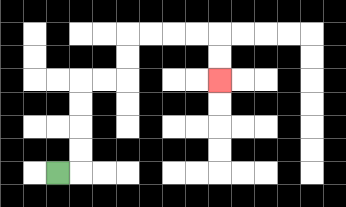{'start': '[2, 7]', 'end': '[9, 3]', 'path_directions': 'R,U,U,U,U,R,R,U,U,R,R,R,R,D,D', 'path_coordinates': '[[2, 7], [3, 7], [3, 6], [3, 5], [3, 4], [3, 3], [4, 3], [5, 3], [5, 2], [5, 1], [6, 1], [7, 1], [8, 1], [9, 1], [9, 2], [9, 3]]'}